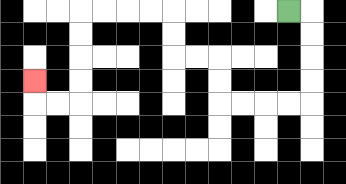{'start': '[12, 0]', 'end': '[1, 3]', 'path_directions': 'R,D,D,D,D,L,L,L,L,U,U,L,L,U,U,L,L,L,L,D,D,D,D,L,L,U', 'path_coordinates': '[[12, 0], [13, 0], [13, 1], [13, 2], [13, 3], [13, 4], [12, 4], [11, 4], [10, 4], [9, 4], [9, 3], [9, 2], [8, 2], [7, 2], [7, 1], [7, 0], [6, 0], [5, 0], [4, 0], [3, 0], [3, 1], [3, 2], [3, 3], [3, 4], [2, 4], [1, 4], [1, 3]]'}